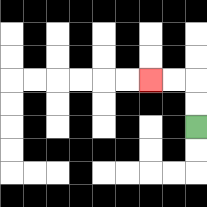{'start': '[8, 5]', 'end': '[6, 3]', 'path_directions': 'U,U,L,L', 'path_coordinates': '[[8, 5], [8, 4], [8, 3], [7, 3], [6, 3]]'}